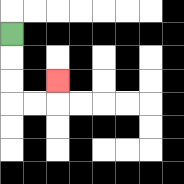{'start': '[0, 1]', 'end': '[2, 3]', 'path_directions': 'D,D,D,R,R,U', 'path_coordinates': '[[0, 1], [0, 2], [0, 3], [0, 4], [1, 4], [2, 4], [2, 3]]'}